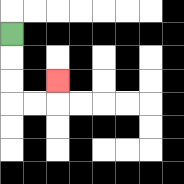{'start': '[0, 1]', 'end': '[2, 3]', 'path_directions': 'D,D,D,R,R,U', 'path_coordinates': '[[0, 1], [0, 2], [0, 3], [0, 4], [1, 4], [2, 4], [2, 3]]'}